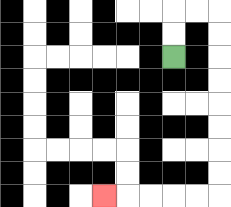{'start': '[7, 2]', 'end': '[4, 8]', 'path_directions': 'U,U,R,R,D,D,D,D,D,D,D,D,L,L,L,L,L', 'path_coordinates': '[[7, 2], [7, 1], [7, 0], [8, 0], [9, 0], [9, 1], [9, 2], [9, 3], [9, 4], [9, 5], [9, 6], [9, 7], [9, 8], [8, 8], [7, 8], [6, 8], [5, 8], [4, 8]]'}